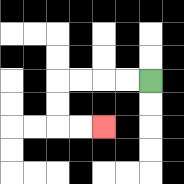{'start': '[6, 3]', 'end': '[4, 5]', 'path_directions': 'L,L,L,L,D,D,R,R', 'path_coordinates': '[[6, 3], [5, 3], [4, 3], [3, 3], [2, 3], [2, 4], [2, 5], [3, 5], [4, 5]]'}